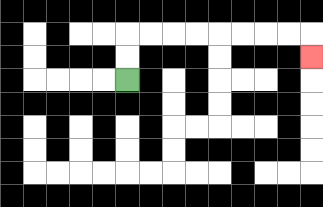{'start': '[5, 3]', 'end': '[13, 2]', 'path_directions': 'U,U,R,R,R,R,R,R,R,R,D', 'path_coordinates': '[[5, 3], [5, 2], [5, 1], [6, 1], [7, 1], [8, 1], [9, 1], [10, 1], [11, 1], [12, 1], [13, 1], [13, 2]]'}